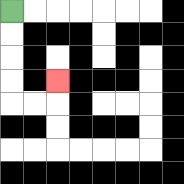{'start': '[0, 0]', 'end': '[2, 3]', 'path_directions': 'D,D,D,D,R,R,U', 'path_coordinates': '[[0, 0], [0, 1], [0, 2], [0, 3], [0, 4], [1, 4], [2, 4], [2, 3]]'}